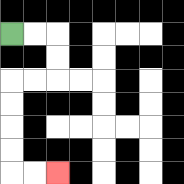{'start': '[0, 1]', 'end': '[2, 7]', 'path_directions': 'R,R,D,D,L,L,D,D,D,D,R,R', 'path_coordinates': '[[0, 1], [1, 1], [2, 1], [2, 2], [2, 3], [1, 3], [0, 3], [0, 4], [0, 5], [0, 6], [0, 7], [1, 7], [2, 7]]'}